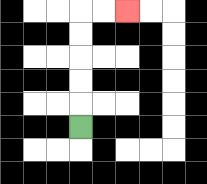{'start': '[3, 5]', 'end': '[5, 0]', 'path_directions': 'U,U,U,U,U,R,R', 'path_coordinates': '[[3, 5], [3, 4], [3, 3], [3, 2], [3, 1], [3, 0], [4, 0], [5, 0]]'}